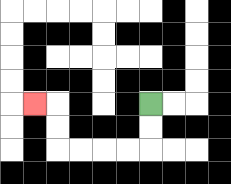{'start': '[6, 4]', 'end': '[1, 4]', 'path_directions': 'D,D,L,L,L,L,U,U,L', 'path_coordinates': '[[6, 4], [6, 5], [6, 6], [5, 6], [4, 6], [3, 6], [2, 6], [2, 5], [2, 4], [1, 4]]'}